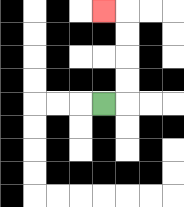{'start': '[4, 4]', 'end': '[4, 0]', 'path_directions': 'R,U,U,U,U,L', 'path_coordinates': '[[4, 4], [5, 4], [5, 3], [5, 2], [5, 1], [5, 0], [4, 0]]'}